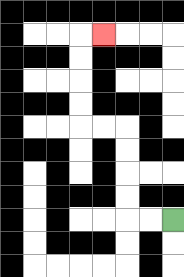{'start': '[7, 9]', 'end': '[4, 1]', 'path_directions': 'L,L,U,U,U,U,L,L,U,U,U,U,R', 'path_coordinates': '[[7, 9], [6, 9], [5, 9], [5, 8], [5, 7], [5, 6], [5, 5], [4, 5], [3, 5], [3, 4], [3, 3], [3, 2], [3, 1], [4, 1]]'}